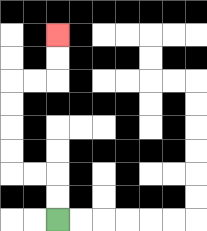{'start': '[2, 9]', 'end': '[2, 1]', 'path_directions': 'U,U,L,L,U,U,U,U,R,R,U,U', 'path_coordinates': '[[2, 9], [2, 8], [2, 7], [1, 7], [0, 7], [0, 6], [0, 5], [0, 4], [0, 3], [1, 3], [2, 3], [2, 2], [2, 1]]'}